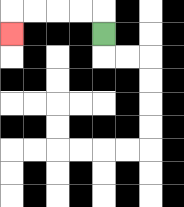{'start': '[4, 1]', 'end': '[0, 1]', 'path_directions': 'U,L,L,L,L,D', 'path_coordinates': '[[4, 1], [4, 0], [3, 0], [2, 0], [1, 0], [0, 0], [0, 1]]'}